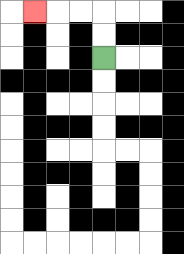{'start': '[4, 2]', 'end': '[1, 0]', 'path_directions': 'U,U,L,L,L', 'path_coordinates': '[[4, 2], [4, 1], [4, 0], [3, 0], [2, 0], [1, 0]]'}